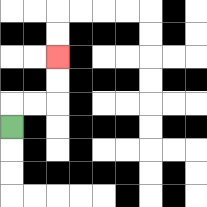{'start': '[0, 5]', 'end': '[2, 2]', 'path_directions': 'U,R,R,U,U', 'path_coordinates': '[[0, 5], [0, 4], [1, 4], [2, 4], [2, 3], [2, 2]]'}